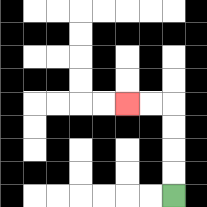{'start': '[7, 8]', 'end': '[5, 4]', 'path_directions': 'U,U,U,U,L,L', 'path_coordinates': '[[7, 8], [7, 7], [7, 6], [7, 5], [7, 4], [6, 4], [5, 4]]'}